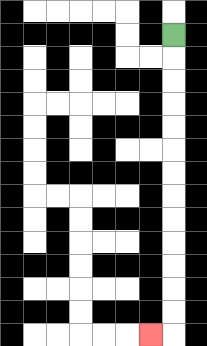{'start': '[7, 1]', 'end': '[6, 14]', 'path_directions': 'D,D,D,D,D,D,D,D,D,D,D,D,D,L', 'path_coordinates': '[[7, 1], [7, 2], [7, 3], [7, 4], [7, 5], [7, 6], [7, 7], [7, 8], [7, 9], [7, 10], [7, 11], [7, 12], [7, 13], [7, 14], [6, 14]]'}